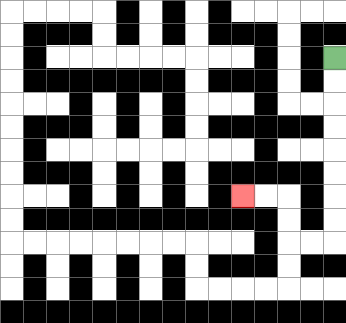{'start': '[14, 2]', 'end': '[10, 8]', 'path_directions': 'D,D,D,D,D,D,D,D,L,L,U,U,L,L', 'path_coordinates': '[[14, 2], [14, 3], [14, 4], [14, 5], [14, 6], [14, 7], [14, 8], [14, 9], [14, 10], [13, 10], [12, 10], [12, 9], [12, 8], [11, 8], [10, 8]]'}